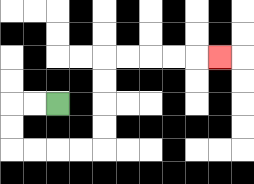{'start': '[2, 4]', 'end': '[9, 2]', 'path_directions': 'L,L,D,D,R,R,R,R,U,U,U,U,R,R,R,R,R', 'path_coordinates': '[[2, 4], [1, 4], [0, 4], [0, 5], [0, 6], [1, 6], [2, 6], [3, 6], [4, 6], [4, 5], [4, 4], [4, 3], [4, 2], [5, 2], [6, 2], [7, 2], [8, 2], [9, 2]]'}